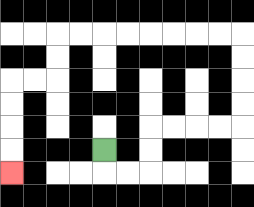{'start': '[4, 6]', 'end': '[0, 7]', 'path_directions': 'D,R,R,U,U,R,R,R,R,U,U,U,U,L,L,L,L,L,L,L,L,D,D,L,L,D,D,D,D', 'path_coordinates': '[[4, 6], [4, 7], [5, 7], [6, 7], [6, 6], [6, 5], [7, 5], [8, 5], [9, 5], [10, 5], [10, 4], [10, 3], [10, 2], [10, 1], [9, 1], [8, 1], [7, 1], [6, 1], [5, 1], [4, 1], [3, 1], [2, 1], [2, 2], [2, 3], [1, 3], [0, 3], [0, 4], [0, 5], [0, 6], [0, 7]]'}